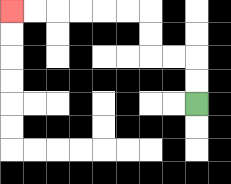{'start': '[8, 4]', 'end': '[0, 0]', 'path_directions': 'U,U,L,L,U,U,L,L,L,L,L,L', 'path_coordinates': '[[8, 4], [8, 3], [8, 2], [7, 2], [6, 2], [6, 1], [6, 0], [5, 0], [4, 0], [3, 0], [2, 0], [1, 0], [0, 0]]'}